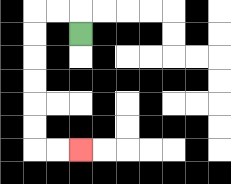{'start': '[3, 1]', 'end': '[3, 6]', 'path_directions': 'U,L,L,D,D,D,D,D,D,R,R', 'path_coordinates': '[[3, 1], [3, 0], [2, 0], [1, 0], [1, 1], [1, 2], [1, 3], [1, 4], [1, 5], [1, 6], [2, 6], [3, 6]]'}